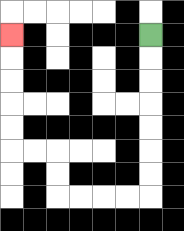{'start': '[6, 1]', 'end': '[0, 1]', 'path_directions': 'D,D,D,D,D,D,D,L,L,L,L,U,U,L,L,U,U,U,U,U', 'path_coordinates': '[[6, 1], [6, 2], [6, 3], [6, 4], [6, 5], [6, 6], [6, 7], [6, 8], [5, 8], [4, 8], [3, 8], [2, 8], [2, 7], [2, 6], [1, 6], [0, 6], [0, 5], [0, 4], [0, 3], [0, 2], [0, 1]]'}